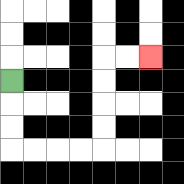{'start': '[0, 3]', 'end': '[6, 2]', 'path_directions': 'D,D,D,R,R,R,R,U,U,U,U,R,R', 'path_coordinates': '[[0, 3], [0, 4], [0, 5], [0, 6], [1, 6], [2, 6], [3, 6], [4, 6], [4, 5], [4, 4], [4, 3], [4, 2], [5, 2], [6, 2]]'}